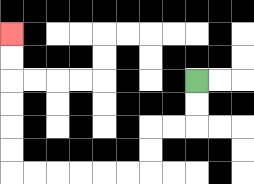{'start': '[8, 3]', 'end': '[0, 1]', 'path_directions': 'D,D,L,L,D,D,L,L,L,L,L,L,U,U,U,U,U,U', 'path_coordinates': '[[8, 3], [8, 4], [8, 5], [7, 5], [6, 5], [6, 6], [6, 7], [5, 7], [4, 7], [3, 7], [2, 7], [1, 7], [0, 7], [0, 6], [0, 5], [0, 4], [0, 3], [0, 2], [0, 1]]'}